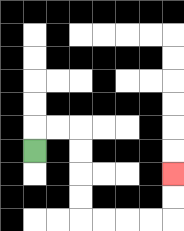{'start': '[1, 6]', 'end': '[7, 7]', 'path_directions': 'U,R,R,D,D,D,D,R,R,R,R,U,U', 'path_coordinates': '[[1, 6], [1, 5], [2, 5], [3, 5], [3, 6], [3, 7], [3, 8], [3, 9], [4, 9], [5, 9], [6, 9], [7, 9], [7, 8], [7, 7]]'}